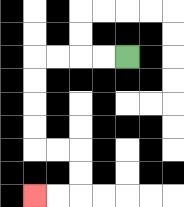{'start': '[5, 2]', 'end': '[1, 8]', 'path_directions': 'L,L,L,L,D,D,D,D,R,R,D,D,L,L', 'path_coordinates': '[[5, 2], [4, 2], [3, 2], [2, 2], [1, 2], [1, 3], [1, 4], [1, 5], [1, 6], [2, 6], [3, 6], [3, 7], [3, 8], [2, 8], [1, 8]]'}